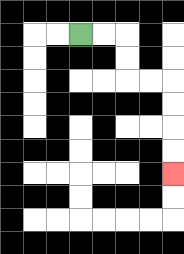{'start': '[3, 1]', 'end': '[7, 7]', 'path_directions': 'R,R,D,D,R,R,D,D,D,D', 'path_coordinates': '[[3, 1], [4, 1], [5, 1], [5, 2], [5, 3], [6, 3], [7, 3], [7, 4], [7, 5], [7, 6], [7, 7]]'}